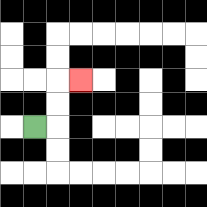{'start': '[1, 5]', 'end': '[3, 3]', 'path_directions': 'R,U,U,R', 'path_coordinates': '[[1, 5], [2, 5], [2, 4], [2, 3], [3, 3]]'}